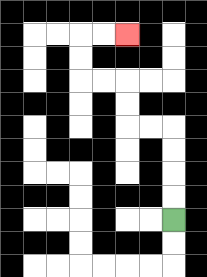{'start': '[7, 9]', 'end': '[5, 1]', 'path_directions': 'U,U,U,U,L,L,U,U,L,L,U,U,R,R', 'path_coordinates': '[[7, 9], [7, 8], [7, 7], [7, 6], [7, 5], [6, 5], [5, 5], [5, 4], [5, 3], [4, 3], [3, 3], [3, 2], [3, 1], [4, 1], [5, 1]]'}